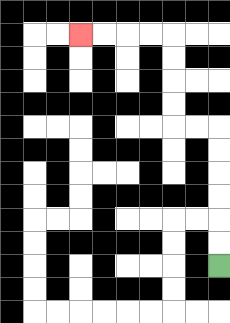{'start': '[9, 11]', 'end': '[3, 1]', 'path_directions': 'U,U,U,U,U,U,L,L,U,U,U,U,L,L,L,L', 'path_coordinates': '[[9, 11], [9, 10], [9, 9], [9, 8], [9, 7], [9, 6], [9, 5], [8, 5], [7, 5], [7, 4], [7, 3], [7, 2], [7, 1], [6, 1], [5, 1], [4, 1], [3, 1]]'}